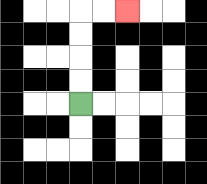{'start': '[3, 4]', 'end': '[5, 0]', 'path_directions': 'U,U,U,U,R,R', 'path_coordinates': '[[3, 4], [3, 3], [3, 2], [3, 1], [3, 0], [4, 0], [5, 0]]'}